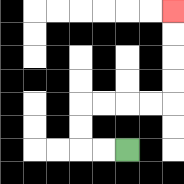{'start': '[5, 6]', 'end': '[7, 0]', 'path_directions': 'L,L,U,U,R,R,R,R,U,U,U,U', 'path_coordinates': '[[5, 6], [4, 6], [3, 6], [3, 5], [3, 4], [4, 4], [5, 4], [6, 4], [7, 4], [7, 3], [7, 2], [7, 1], [7, 0]]'}